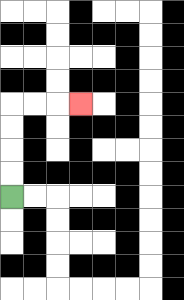{'start': '[0, 8]', 'end': '[3, 4]', 'path_directions': 'U,U,U,U,R,R,R', 'path_coordinates': '[[0, 8], [0, 7], [0, 6], [0, 5], [0, 4], [1, 4], [2, 4], [3, 4]]'}